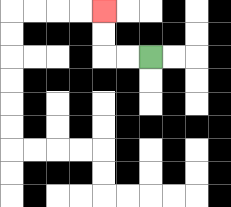{'start': '[6, 2]', 'end': '[4, 0]', 'path_directions': 'L,L,U,U', 'path_coordinates': '[[6, 2], [5, 2], [4, 2], [4, 1], [4, 0]]'}